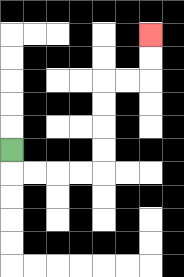{'start': '[0, 6]', 'end': '[6, 1]', 'path_directions': 'D,R,R,R,R,U,U,U,U,R,R,U,U', 'path_coordinates': '[[0, 6], [0, 7], [1, 7], [2, 7], [3, 7], [4, 7], [4, 6], [4, 5], [4, 4], [4, 3], [5, 3], [6, 3], [6, 2], [6, 1]]'}